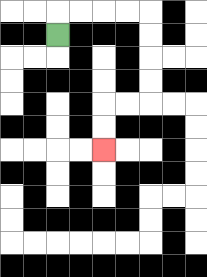{'start': '[2, 1]', 'end': '[4, 6]', 'path_directions': 'U,R,R,R,R,D,D,D,D,L,L,D,D', 'path_coordinates': '[[2, 1], [2, 0], [3, 0], [4, 0], [5, 0], [6, 0], [6, 1], [6, 2], [6, 3], [6, 4], [5, 4], [4, 4], [4, 5], [4, 6]]'}